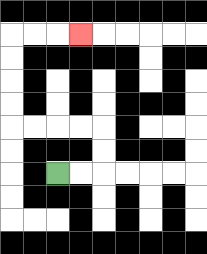{'start': '[2, 7]', 'end': '[3, 1]', 'path_directions': 'R,R,U,U,L,L,L,L,U,U,U,U,R,R,R', 'path_coordinates': '[[2, 7], [3, 7], [4, 7], [4, 6], [4, 5], [3, 5], [2, 5], [1, 5], [0, 5], [0, 4], [0, 3], [0, 2], [0, 1], [1, 1], [2, 1], [3, 1]]'}